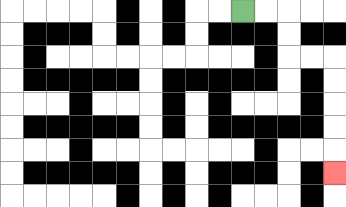{'start': '[10, 0]', 'end': '[14, 7]', 'path_directions': 'R,R,D,D,R,R,D,D,D,D,D', 'path_coordinates': '[[10, 0], [11, 0], [12, 0], [12, 1], [12, 2], [13, 2], [14, 2], [14, 3], [14, 4], [14, 5], [14, 6], [14, 7]]'}